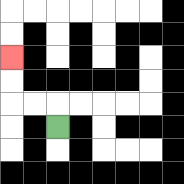{'start': '[2, 5]', 'end': '[0, 2]', 'path_directions': 'U,L,L,U,U', 'path_coordinates': '[[2, 5], [2, 4], [1, 4], [0, 4], [0, 3], [0, 2]]'}